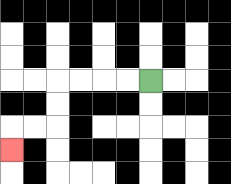{'start': '[6, 3]', 'end': '[0, 6]', 'path_directions': 'L,L,L,L,D,D,L,L,D', 'path_coordinates': '[[6, 3], [5, 3], [4, 3], [3, 3], [2, 3], [2, 4], [2, 5], [1, 5], [0, 5], [0, 6]]'}